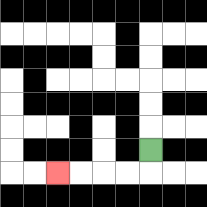{'start': '[6, 6]', 'end': '[2, 7]', 'path_directions': 'D,L,L,L,L', 'path_coordinates': '[[6, 6], [6, 7], [5, 7], [4, 7], [3, 7], [2, 7]]'}